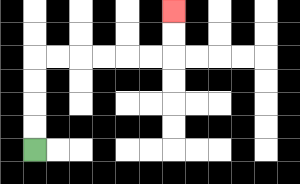{'start': '[1, 6]', 'end': '[7, 0]', 'path_directions': 'U,U,U,U,R,R,R,R,R,R,U,U', 'path_coordinates': '[[1, 6], [1, 5], [1, 4], [1, 3], [1, 2], [2, 2], [3, 2], [4, 2], [5, 2], [6, 2], [7, 2], [7, 1], [7, 0]]'}